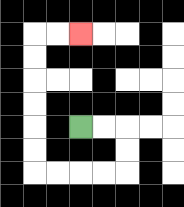{'start': '[3, 5]', 'end': '[3, 1]', 'path_directions': 'R,R,D,D,L,L,L,L,U,U,U,U,U,U,R,R', 'path_coordinates': '[[3, 5], [4, 5], [5, 5], [5, 6], [5, 7], [4, 7], [3, 7], [2, 7], [1, 7], [1, 6], [1, 5], [1, 4], [1, 3], [1, 2], [1, 1], [2, 1], [3, 1]]'}